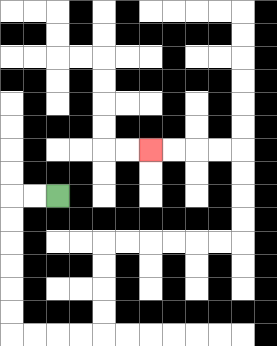{'start': '[2, 8]', 'end': '[6, 6]', 'path_directions': 'L,L,D,D,D,D,D,D,R,R,R,R,U,U,U,U,R,R,R,R,R,R,U,U,U,U,L,L,L,L', 'path_coordinates': '[[2, 8], [1, 8], [0, 8], [0, 9], [0, 10], [0, 11], [0, 12], [0, 13], [0, 14], [1, 14], [2, 14], [3, 14], [4, 14], [4, 13], [4, 12], [4, 11], [4, 10], [5, 10], [6, 10], [7, 10], [8, 10], [9, 10], [10, 10], [10, 9], [10, 8], [10, 7], [10, 6], [9, 6], [8, 6], [7, 6], [6, 6]]'}